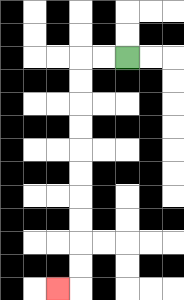{'start': '[5, 2]', 'end': '[2, 12]', 'path_directions': 'L,L,D,D,D,D,D,D,D,D,D,D,L', 'path_coordinates': '[[5, 2], [4, 2], [3, 2], [3, 3], [3, 4], [3, 5], [3, 6], [3, 7], [3, 8], [3, 9], [3, 10], [3, 11], [3, 12], [2, 12]]'}